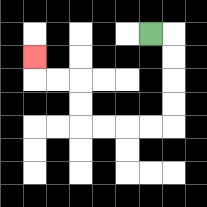{'start': '[6, 1]', 'end': '[1, 2]', 'path_directions': 'R,D,D,D,D,L,L,L,L,U,U,L,L,U', 'path_coordinates': '[[6, 1], [7, 1], [7, 2], [7, 3], [7, 4], [7, 5], [6, 5], [5, 5], [4, 5], [3, 5], [3, 4], [3, 3], [2, 3], [1, 3], [1, 2]]'}